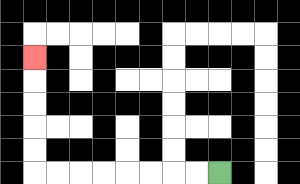{'start': '[9, 7]', 'end': '[1, 2]', 'path_directions': 'L,L,L,L,L,L,L,L,U,U,U,U,U', 'path_coordinates': '[[9, 7], [8, 7], [7, 7], [6, 7], [5, 7], [4, 7], [3, 7], [2, 7], [1, 7], [1, 6], [1, 5], [1, 4], [1, 3], [1, 2]]'}